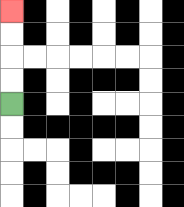{'start': '[0, 4]', 'end': '[0, 0]', 'path_directions': 'U,U,U,U', 'path_coordinates': '[[0, 4], [0, 3], [0, 2], [0, 1], [0, 0]]'}